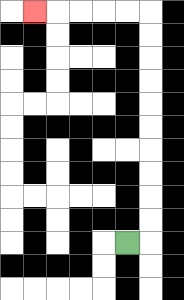{'start': '[5, 10]', 'end': '[1, 0]', 'path_directions': 'R,U,U,U,U,U,U,U,U,U,U,L,L,L,L,L', 'path_coordinates': '[[5, 10], [6, 10], [6, 9], [6, 8], [6, 7], [6, 6], [6, 5], [6, 4], [6, 3], [6, 2], [6, 1], [6, 0], [5, 0], [4, 0], [3, 0], [2, 0], [1, 0]]'}